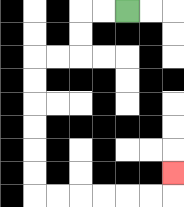{'start': '[5, 0]', 'end': '[7, 7]', 'path_directions': 'L,L,D,D,L,L,D,D,D,D,D,D,R,R,R,R,R,R,U', 'path_coordinates': '[[5, 0], [4, 0], [3, 0], [3, 1], [3, 2], [2, 2], [1, 2], [1, 3], [1, 4], [1, 5], [1, 6], [1, 7], [1, 8], [2, 8], [3, 8], [4, 8], [5, 8], [6, 8], [7, 8], [7, 7]]'}